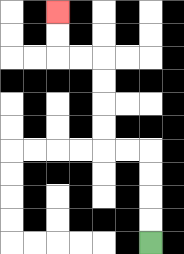{'start': '[6, 10]', 'end': '[2, 0]', 'path_directions': 'U,U,U,U,L,L,U,U,U,U,L,L,U,U', 'path_coordinates': '[[6, 10], [6, 9], [6, 8], [6, 7], [6, 6], [5, 6], [4, 6], [4, 5], [4, 4], [4, 3], [4, 2], [3, 2], [2, 2], [2, 1], [2, 0]]'}